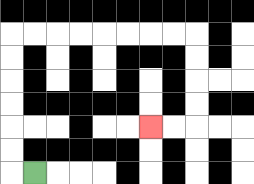{'start': '[1, 7]', 'end': '[6, 5]', 'path_directions': 'L,U,U,U,U,U,U,R,R,R,R,R,R,R,R,D,D,D,D,L,L', 'path_coordinates': '[[1, 7], [0, 7], [0, 6], [0, 5], [0, 4], [0, 3], [0, 2], [0, 1], [1, 1], [2, 1], [3, 1], [4, 1], [5, 1], [6, 1], [7, 1], [8, 1], [8, 2], [8, 3], [8, 4], [8, 5], [7, 5], [6, 5]]'}